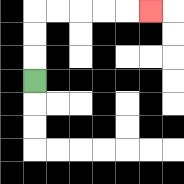{'start': '[1, 3]', 'end': '[6, 0]', 'path_directions': 'U,U,U,R,R,R,R,R', 'path_coordinates': '[[1, 3], [1, 2], [1, 1], [1, 0], [2, 0], [3, 0], [4, 0], [5, 0], [6, 0]]'}